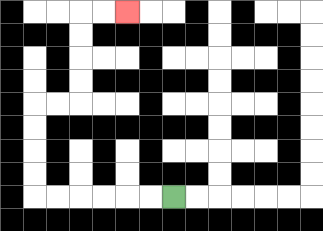{'start': '[7, 8]', 'end': '[5, 0]', 'path_directions': 'L,L,L,L,L,L,U,U,U,U,R,R,U,U,U,U,R,R', 'path_coordinates': '[[7, 8], [6, 8], [5, 8], [4, 8], [3, 8], [2, 8], [1, 8], [1, 7], [1, 6], [1, 5], [1, 4], [2, 4], [3, 4], [3, 3], [3, 2], [3, 1], [3, 0], [4, 0], [5, 0]]'}